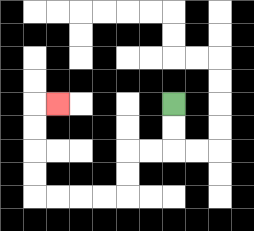{'start': '[7, 4]', 'end': '[2, 4]', 'path_directions': 'D,D,L,L,D,D,L,L,L,L,U,U,U,U,R', 'path_coordinates': '[[7, 4], [7, 5], [7, 6], [6, 6], [5, 6], [5, 7], [5, 8], [4, 8], [3, 8], [2, 8], [1, 8], [1, 7], [1, 6], [1, 5], [1, 4], [2, 4]]'}